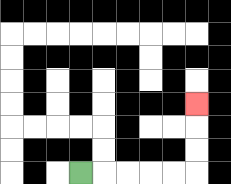{'start': '[3, 7]', 'end': '[8, 4]', 'path_directions': 'R,R,R,R,R,U,U,U', 'path_coordinates': '[[3, 7], [4, 7], [5, 7], [6, 7], [7, 7], [8, 7], [8, 6], [8, 5], [8, 4]]'}